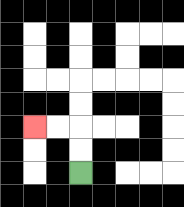{'start': '[3, 7]', 'end': '[1, 5]', 'path_directions': 'U,U,L,L', 'path_coordinates': '[[3, 7], [3, 6], [3, 5], [2, 5], [1, 5]]'}